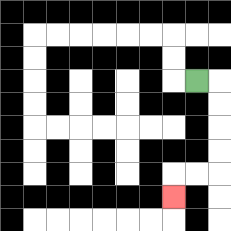{'start': '[8, 3]', 'end': '[7, 8]', 'path_directions': 'R,D,D,D,D,L,L,D', 'path_coordinates': '[[8, 3], [9, 3], [9, 4], [9, 5], [9, 6], [9, 7], [8, 7], [7, 7], [7, 8]]'}